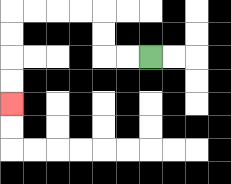{'start': '[6, 2]', 'end': '[0, 4]', 'path_directions': 'L,L,U,U,L,L,L,L,D,D,D,D', 'path_coordinates': '[[6, 2], [5, 2], [4, 2], [4, 1], [4, 0], [3, 0], [2, 0], [1, 0], [0, 0], [0, 1], [0, 2], [0, 3], [0, 4]]'}